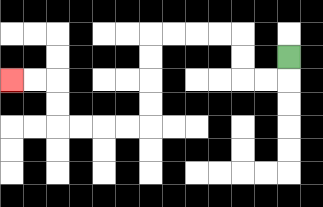{'start': '[12, 2]', 'end': '[0, 3]', 'path_directions': 'D,L,L,U,U,L,L,L,L,D,D,D,D,L,L,L,L,U,U,L,L', 'path_coordinates': '[[12, 2], [12, 3], [11, 3], [10, 3], [10, 2], [10, 1], [9, 1], [8, 1], [7, 1], [6, 1], [6, 2], [6, 3], [6, 4], [6, 5], [5, 5], [4, 5], [3, 5], [2, 5], [2, 4], [2, 3], [1, 3], [0, 3]]'}